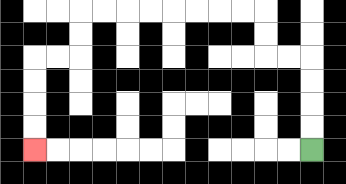{'start': '[13, 6]', 'end': '[1, 6]', 'path_directions': 'U,U,U,U,L,L,U,U,L,L,L,L,L,L,L,L,D,D,L,L,D,D,D,D', 'path_coordinates': '[[13, 6], [13, 5], [13, 4], [13, 3], [13, 2], [12, 2], [11, 2], [11, 1], [11, 0], [10, 0], [9, 0], [8, 0], [7, 0], [6, 0], [5, 0], [4, 0], [3, 0], [3, 1], [3, 2], [2, 2], [1, 2], [1, 3], [1, 4], [1, 5], [1, 6]]'}